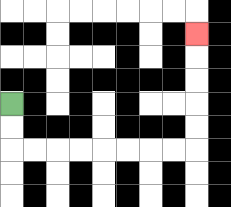{'start': '[0, 4]', 'end': '[8, 1]', 'path_directions': 'D,D,R,R,R,R,R,R,R,R,U,U,U,U,U', 'path_coordinates': '[[0, 4], [0, 5], [0, 6], [1, 6], [2, 6], [3, 6], [4, 6], [5, 6], [6, 6], [7, 6], [8, 6], [8, 5], [8, 4], [8, 3], [8, 2], [8, 1]]'}